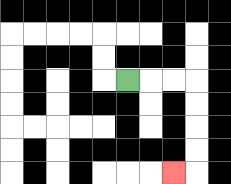{'start': '[5, 3]', 'end': '[7, 7]', 'path_directions': 'R,R,R,D,D,D,D,L', 'path_coordinates': '[[5, 3], [6, 3], [7, 3], [8, 3], [8, 4], [8, 5], [8, 6], [8, 7], [7, 7]]'}